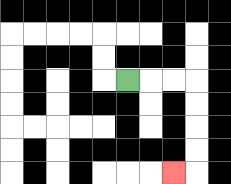{'start': '[5, 3]', 'end': '[7, 7]', 'path_directions': 'R,R,R,D,D,D,D,L', 'path_coordinates': '[[5, 3], [6, 3], [7, 3], [8, 3], [8, 4], [8, 5], [8, 6], [8, 7], [7, 7]]'}